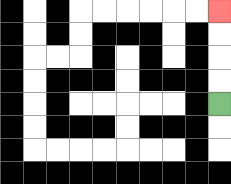{'start': '[9, 4]', 'end': '[9, 0]', 'path_directions': 'U,U,U,U', 'path_coordinates': '[[9, 4], [9, 3], [9, 2], [9, 1], [9, 0]]'}